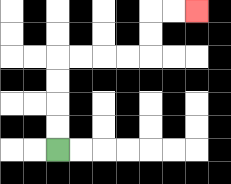{'start': '[2, 6]', 'end': '[8, 0]', 'path_directions': 'U,U,U,U,R,R,R,R,U,U,R,R', 'path_coordinates': '[[2, 6], [2, 5], [2, 4], [2, 3], [2, 2], [3, 2], [4, 2], [5, 2], [6, 2], [6, 1], [6, 0], [7, 0], [8, 0]]'}